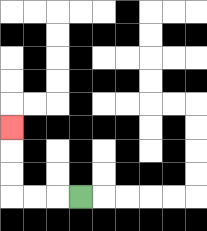{'start': '[3, 8]', 'end': '[0, 5]', 'path_directions': 'L,L,L,U,U,U', 'path_coordinates': '[[3, 8], [2, 8], [1, 8], [0, 8], [0, 7], [0, 6], [0, 5]]'}